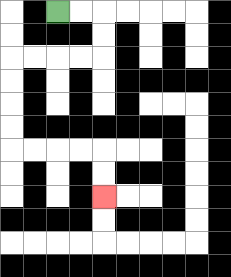{'start': '[2, 0]', 'end': '[4, 8]', 'path_directions': 'R,R,D,D,L,L,L,L,D,D,D,D,R,R,R,R,D,D', 'path_coordinates': '[[2, 0], [3, 0], [4, 0], [4, 1], [4, 2], [3, 2], [2, 2], [1, 2], [0, 2], [0, 3], [0, 4], [0, 5], [0, 6], [1, 6], [2, 6], [3, 6], [4, 6], [4, 7], [4, 8]]'}